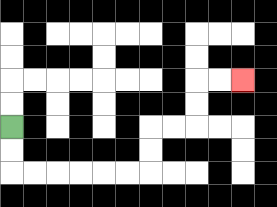{'start': '[0, 5]', 'end': '[10, 3]', 'path_directions': 'D,D,R,R,R,R,R,R,U,U,R,R,U,U,R,R', 'path_coordinates': '[[0, 5], [0, 6], [0, 7], [1, 7], [2, 7], [3, 7], [4, 7], [5, 7], [6, 7], [6, 6], [6, 5], [7, 5], [8, 5], [8, 4], [8, 3], [9, 3], [10, 3]]'}